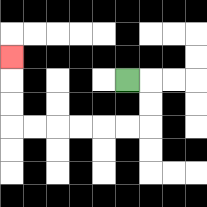{'start': '[5, 3]', 'end': '[0, 2]', 'path_directions': 'R,D,D,L,L,L,L,L,L,U,U,U', 'path_coordinates': '[[5, 3], [6, 3], [6, 4], [6, 5], [5, 5], [4, 5], [3, 5], [2, 5], [1, 5], [0, 5], [0, 4], [0, 3], [0, 2]]'}